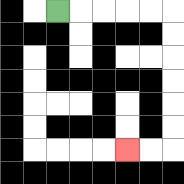{'start': '[2, 0]', 'end': '[5, 6]', 'path_directions': 'R,R,R,R,R,D,D,D,D,D,D,L,L', 'path_coordinates': '[[2, 0], [3, 0], [4, 0], [5, 0], [6, 0], [7, 0], [7, 1], [7, 2], [7, 3], [7, 4], [7, 5], [7, 6], [6, 6], [5, 6]]'}